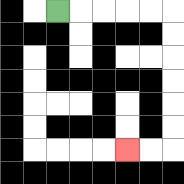{'start': '[2, 0]', 'end': '[5, 6]', 'path_directions': 'R,R,R,R,R,D,D,D,D,D,D,L,L', 'path_coordinates': '[[2, 0], [3, 0], [4, 0], [5, 0], [6, 0], [7, 0], [7, 1], [7, 2], [7, 3], [7, 4], [7, 5], [7, 6], [6, 6], [5, 6]]'}